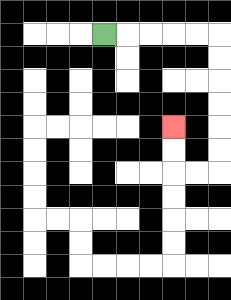{'start': '[4, 1]', 'end': '[7, 5]', 'path_directions': 'R,R,R,R,R,D,D,D,D,D,D,L,L,U,U', 'path_coordinates': '[[4, 1], [5, 1], [6, 1], [7, 1], [8, 1], [9, 1], [9, 2], [9, 3], [9, 4], [9, 5], [9, 6], [9, 7], [8, 7], [7, 7], [7, 6], [7, 5]]'}